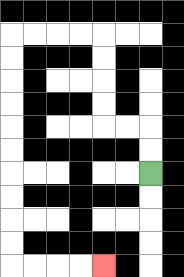{'start': '[6, 7]', 'end': '[4, 11]', 'path_directions': 'U,U,L,L,U,U,U,U,L,L,L,L,D,D,D,D,D,D,D,D,D,D,R,R,R,R', 'path_coordinates': '[[6, 7], [6, 6], [6, 5], [5, 5], [4, 5], [4, 4], [4, 3], [4, 2], [4, 1], [3, 1], [2, 1], [1, 1], [0, 1], [0, 2], [0, 3], [0, 4], [0, 5], [0, 6], [0, 7], [0, 8], [0, 9], [0, 10], [0, 11], [1, 11], [2, 11], [3, 11], [4, 11]]'}